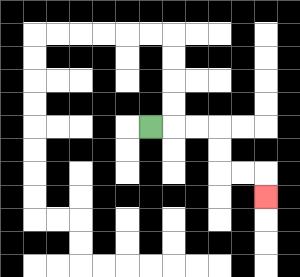{'start': '[6, 5]', 'end': '[11, 8]', 'path_directions': 'R,R,R,D,D,R,R,D', 'path_coordinates': '[[6, 5], [7, 5], [8, 5], [9, 5], [9, 6], [9, 7], [10, 7], [11, 7], [11, 8]]'}